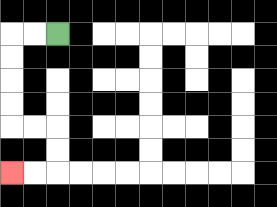{'start': '[2, 1]', 'end': '[0, 7]', 'path_directions': 'L,L,D,D,D,D,R,R,D,D,L,L', 'path_coordinates': '[[2, 1], [1, 1], [0, 1], [0, 2], [0, 3], [0, 4], [0, 5], [1, 5], [2, 5], [2, 6], [2, 7], [1, 7], [0, 7]]'}